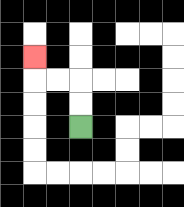{'start': '[3, 5]', 'end': '[1, 2]', 'path_directions': 'U,U,L,L,U', 'path_coordinates': '[[3, 5], [3, 4], [3, 3], [2, 3], [1, 3], [1, 2]]'}